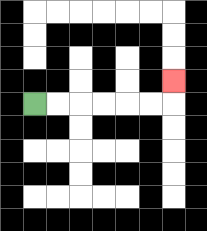{'start': '[1, 4]', 'end': '[7, 3]', 'path_directions': 'R,R,R,R,R,R,U', 'path_coordinates': '[[1, 4], [2, 4], [3, 4], [4, 4], [5, 4], [6, 4], [7, 4], [7, 3]]'}